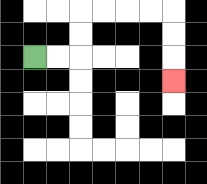{'start': '[1, 2]', 'end': '[7, 3]', 'path_directions': 'R,R,U,U,R,R,R,R,D,D,D', 'path_coordinates': '[[1, 2], [2, 2], [3, 2], [3, 1], [3, 0], [4, 0], [5, 0], [6, 0], [7, 0], [7, 1], [7, 2], [7, 3]]'}